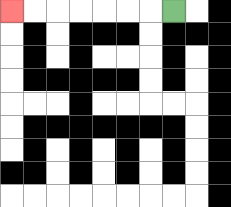{'start': '[7, 0]', 'end': '[0, 0]', 'path_directions': 'L,L,L,L,L,L,L', 'path_coordinates': '[[7, 0], [6, 0], [5, 0], [4, 0], [3, 0], [2, 0], [1, 0], [0, 0]]'}